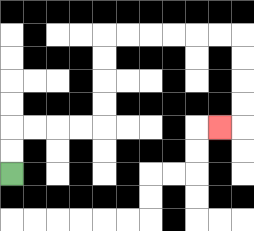{'start': '[0, 7]', 'end': '[9, 5]', 'path_directions': 'U,U,R,R,R,R,U,U,U,U,R,R,R,R,R,R,D,D,D,D,L', 'path_coordinates': '[[0, 7], [0, 6], [0, 5], [1, 5], [2, 5], [3, 5], [4, 5], [4, 4], [4, 3], [4, 2], [4, 1], [5, 1], [6, 1], [7, 1], [8, 1], [9, 1], [10, 1], [10, 2], [10, 3], [10, 4], [10, 5], [9, 5]]'}